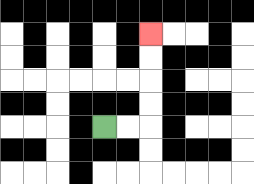{'start': '[4, 5]', 'end': '[6, 1]', 'path_directions': 'R,R,U,U,U,U', 'path_coordinates': '[[4, 5], [5, 5], [6, 5], [6, 4], [6, 3], [6, 2], [6, 1]]'}